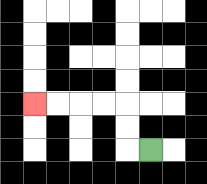{'start': '[6, 6]', 'end': '[1, 4]', 'path_directions': 'L,U,U,L,L,L,L', 'path_coordinates': '[[6, 6], [5, 6], [5, 5], [5, 4], [4, 4], [3, 4], [2, 4], [1, 4]]'}